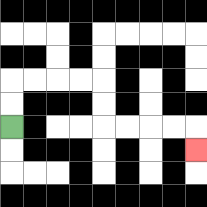{'start': '[0, 5]', 'end': '[8, 6]', 'path_directions': 'U,U,R,R,R,R,D,D,R,R,R,R,D', 'path_coordinates': '[[0, 5], [0, 4], [0, 3], [1, 3], [2, 3], [3, 3], [4, 3], [4, 4], [4, 5], [5, 5], [6, 5], [7, 5], [8, 5], [8, 6]]'}